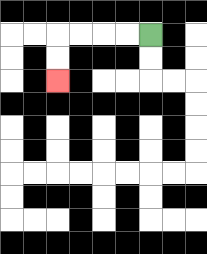{'start': '[6, 1]', 'end': '[2, 3]', 'path_directions': 'L,L,L,L,D,D', 'path_coordinates': '[[6, 1], [5, 1], [4, 1], [3, 1], [2, 1], [2, 2], [2, 3]]'}